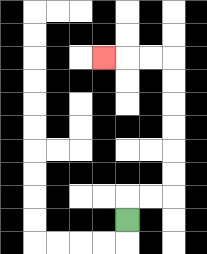{'start': '[5, 9]', 'end': '[4, 2]', 'path_directions': 'U,R,R,U,U,U,U,U,U,L,L,L', 'path_coordinates': '[[5, 9], [5, 8], [6, 8], [7, 8], [7, 7], [7, 6], [7, 5], [7, 4], [7, 3], [7, 2], [6, 2], [5, 2], [4, 2]]'}